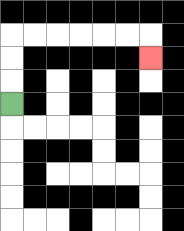{'start': '[0, 4]', 'end': '[6, 2]', 'path_directions': 'U,U,U,R,R,R,R,R,R,D', 'path_coordinates': '[[0, 4], [0, 3], [0, 2], [0, 1], [1, 1], [2, 1], [3, 1], [4, 1], [5, 1], [6, 1], [6, 2]]'}